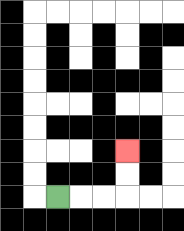{'start': '[2, 8]', 'end': '[5, 6]', 'path_directions': 'R,R,R,U,U', 'path_coordinates': '[[2, 8], [3, 8], [4, 8], [5, 8], [5, 7], [5, 6]]'}